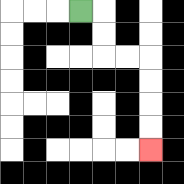{'start': '[3, 0]', 'end': '[6, 6]', 'path_directions': 'R,D,D,R,R,D,D,D,D', 'path_coordinates': '[[3, 0], [4, 0], [4, 1], [4, 2], [5, 2], [6, 2], [6, 3], [6, 4], [6, 5], [6, 6]]'}